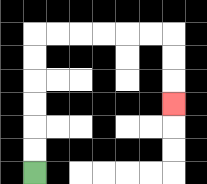{'start': '[1, 7]', 'end': '[7, 4]', 'path_directions': 'U,U,U,U,U,U,R,R,R,R,R,R,D,D,D', 'path_coordinates': '[[1, 7], [1, 6], [1, 5], [1, 4], [1, 3], [1, 2], [1, 1], [2, 1], [3, 1], [4, 1], [5, 1], [6, 1], [7, 1], [7, 2], [7, 3], [7, 4]]'}